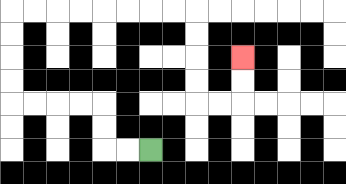{'start': '[6, 6]', 'end': '[10, 2]', 'path_directions': 'L,L,U,U,L,L,L,L,U,U,U,U,R,R,R,R,R,R,R,R,D,D,D,D,R,R,U,U', 'path_coordinates': '[[6, 6], [5, 6], [4, 6], [4, 5], [4, 4], [3, 4], [2, 4], [1, 4], [0, 4], [0, 3], [0, 2], [0, 1], [0, 0], [1, 0], [2, 0], [3, 0], [4, 0], [5, 0], [6, 0], [7, 0], [8, 0], [8, 1], [8, 2], [8, 3], [8, 4], [9, 4], [10, 4], [10, 3], [10, 2]]'}